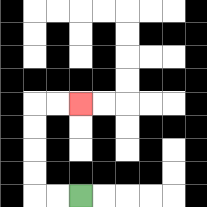{'start': '[3, 8]', 'end': '[3, 4]', 'path_directions': 'L,L,U,U,U,U,R,R', 'path_coordinates': '[[3, 8], [2, 8], [1, 8], [1, 7], [1, 6], [1, 5], [1, 4], [2, 4], [3, 4]]'}